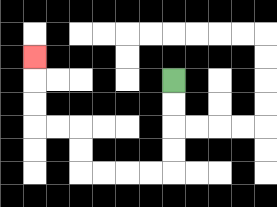{'start': '[7, 3]', 'end': '[1, 2]', 'path_directions': 'D,D,D,D,L,L,L,L,U,U,L,L,U,U,U', 'path_coordinates': '[[7, 3], [7, 4], [7, 5], [7, 6], [7, 7], [6, 7], [5, 7], [4, 7], [3, 7], [3, 6], [3, 5], [2, 5], [1, 5], [1, 4], [1, 3], [1, 2]]'}